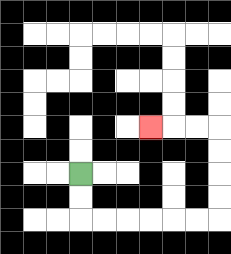{'start': '[3, 7]', 'end': '[6, 5]', 'path_directions': 'D,D,R,R,R,R,R,R,U,U,U,U,L,L,L', 'path_coordinates': '[[3, 7], [3, 8], [3, 9], [4, 9], [5, 9], [6, 9], [7, 9], [8, 9], [9, 9], [9, 8], [9, 7], [9, 6], [9, 5], [8, 5], [7, 5], [6, 5]]'}